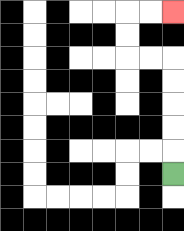{'start': '[7, 7]', 'end': '[7, 0]', 'path_directions': 'U,U,U,U,U,L,L,U,U,R,R', 'path_coordinates': '[[7, 7], [7, 6], [7, 5], [7, 4], [7, 3], [7, 2], [6, 2], [5, 2], [5, 1], [5, 0], [6, 0], [7, 0]]'}